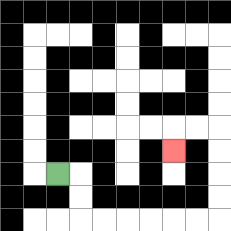{'start': '[2, 7]', 'end': '[7, 6]', 'path_directions': 'R,D,D,R,R,R,R,R,R,U,U,U,U,L,L,D', 'path_coordinates': '[[2, 7], [3, 7], [3, 8], [3, 9], [4, 9], [5, 9], [6, 9], [7, 9], [8, 9], [9, 9], [9, 8], [9, 7], [9, 6], [9, 5], [8, 5], [7, 5], [7, 6]]'}